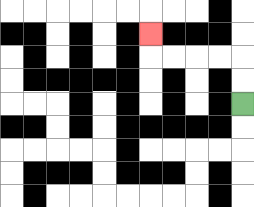{'start': '[10, 4]', 'end': '[6, 1]', 'path_directions': 'U,U,L,L,L,L,U', 'path_coordinates': '[[10, 4], [10, 3], [10, 2], [9, 2], [8, 2], [7, 2], [6, 2], [6, 1]]'}